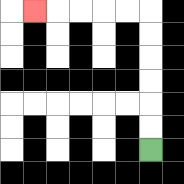{'start': '[6, 6]', 'end': '[1, 0]', 'path_directions': 'U,U,U,U,U,U,L,L,L,L,L', 'path_coordinates': '[[6, 6], [6, 5], [6, 4], [6, 3], [6, 2], [6, 1], [6, 0], [5, 0], [4, 0], [3, 0], [2, 0], [1, 0]]'}